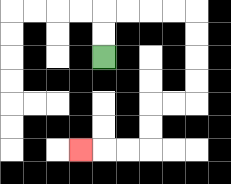{'start': '[4, 2]', 'end': '[3, 6]', 'path_directions': 'U,U,R,R,R,R,D,D,D,D,L,L,D,D,L,L,L', 'path_coordinates': '[[4, 2], [4, 1], [4, 0], [5, 0], [6, 0], [7, 0], [8, 0], [8, 1], [8, 2], [8, 3], [8, 4], [7, 4], [6, 4], [6, 5], [6, 6], [5, 6], [4, 6], [3, 6]]'}